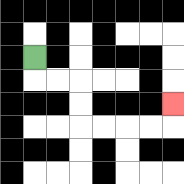{'start': '[1, 2]', 'end': '[7, 4]', 'path_directions': 'D,R,R,D,D,R,R,R,R,U', 'path_coordinates': '[[1, 2], [1, 3], [2, 3], [3, 3], [3, 4], [3, 5], [4, 5], [5, 5], [6, 5], [7, 5], [7, 4]]'}